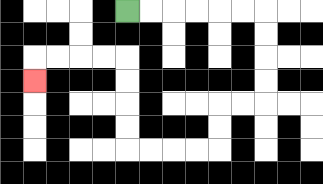{'start': '[5, 0]', 'end': '[1, 3]', 'path_directions': 'R,R,R,R,R,R,D,D,D,D,L,L,D,D,L,L,L,L,U,U,U,U,L,L,L,L,D', 'path_coordinates': '[[5, 0], [6, 0], [7, 0], [8, 0], [9, 0], [10, 0], [11, 0], [11, 1], [11, 2], [11, 3], [11, 4], [10, 4], [9, 4], [9, 5], [9, 6], [8, 6], [7, 6], [6, 6], [5, 6], [5, 5], [5, 4], [5, 3], [5, 2], [4, 2], [3, 2], [2, 2], [1, 2], [1, 3]]'}